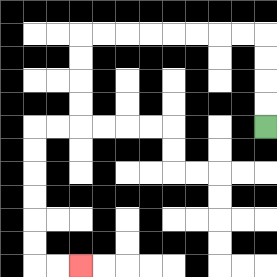{'start': '[11, 5]', 'end': '[3, 11]', 'path_directions': 'U,U,U,U,L,L,L,L,L,L,L,L,D,D,D,D,L,L,D,D,D,D,D,D,R,R', 'path_coordinates': '[[11, 5], [11, 4], [11, 3], [11, 2], [11, 1], [10, 1], [9, 1], [8, 1], [7, 1], [6, 1], [5, 1], [4, 1], [3, 1], [3, 2], [3, 3], [3, 4], [3, 5], [2, 5], [1, 5], [1, 6], [1, 7], [1, 8], [1, 9], [1, 10], [1, 11], [2, 11], [3, 11]]'}